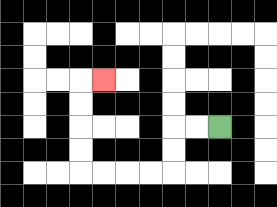{'start': '[9, 5]', 'end': '[4, 3]', 'path_directions': 'L,L,D,D,L,L,L,L,U,U,U,U,R', 'path_coordinates': '[[9, 5], [8, 5], [7, 5], [7, 6], [7, 7], [6, 7], [5, 7], [4, 7], [3, 7], [3, 6], [3, 5], [3, 4], [3, 3], [4, 3]]'}